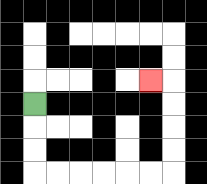{'start': '[1, 4]', 'end': '[6, 3]', 'path_directions': 'D,D,D,R,R,R,R,R,R,U,U,U,U,L', 'path_coordinates': '[[1, 4], [1, 5], [1, 6], [1, 7], [2, 7], [3, 7], [4, 7], [5, 7], [6, 7], [7, 7], [7, 6], [7, 5], [7, 4], [7, 3], [6, 3]]'}